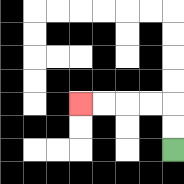{'start': '[7, 6]', 'end': '[3, 4]', 'path_directions': 'U,U,L,L,L,L', 'path_coordinates': '[[7, 6], [7, 5], [7, 4], [6, 4], [5, 4], [4, 4], [3, 4]]'}